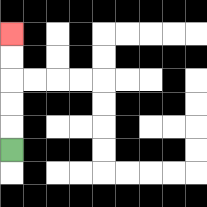{'start': '[0, 6]', 'end': '[0, 1]', 'path_directions': 'U,U,U,U,U', 'path_coordinates': '[[0, 6], [0, 5], [0, 4], [0, 3], [0, 2], [0, 1]]'}